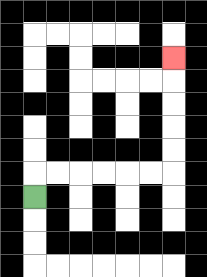{'start': '[1, 8]', 'end': '[7, 2]', 'path_directions': 'U,R,R,R,R,R,R,U,U,U,U,U', 'path_coordinates': '[[1, 8], [1, 7], [2, 7], [3, 7], [4, 7], [5, 7], [6, 7], [7, 7], [7, 6], [7, 5], [7, 4], [7, 3], [7, 2]]'}